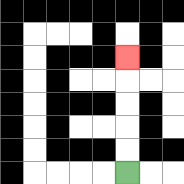{'start': '[5, 7]', 'end': '[5, 2]', 'path_directions': 'U,U,U,U,U', 'path_coordinates': '[[5, 7], [5, 6], [5, 5], [5, 4], [5, 3], [5, 2]]'}